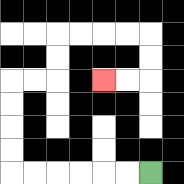{'start': '[6, 7]', 'end': '[4, 3]', 'path_directions': 'L,L,L,L,L,L,U,U,U,U,R,R,U,U,R,R,R,R,D,D,L,L', 'path_coordinates': '[[6, 7], [5, 7], [4, 7], [3, 7], [2, 7], [1, 7], [0, 7], [0, 6], [0, 5], [0, 4], [0, 3], [1, 3], [2, 3], [2, 2], [2, 1], [3, 1], [4, 1], [5, 1], [6, 1], [6, 2], [6, 3], [5, 3], [4, 3]]'}